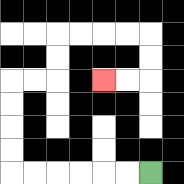{'start': '[6, 7]', 'end': '[4, 3]', 'path_directions': 'L,L,L,L,L,L,U,U,U,U,R,R,U,U,R,R,R,R,D,D,L,L', 'path_coordinates': '[[6, 7], [5, 7], [4, 7], [3, 7], [2, 7], [1, 7], [0, 7], [0, 6], [0, 5], [0, 4], [0, 3], [1, 3], [2, 3], [2, 2], [2, 1], [3, 1], [4, 1], [5, 1], [6, 1], [6, 2], [6, 3], [5, 3], [4, 3]]'}